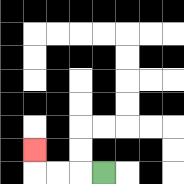{'start': '[4, 7]', 'end': '[1, 6]', 'path_directions': 'L,L,L,U', 'path_coordinates': '[[4, 7], [3, 7], [2, 7], [1, 7], [1, 6]]'}